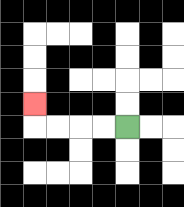{'start': '[5, 5]', 'end': '[1, 4]', 'path_directions': 'L,L,L,L,U', 'path_coordinates': '[[5, 5], [4, 5], [3, 5], [2, 5], [1, 5], [1, 4]]'}